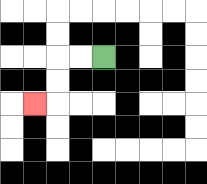{'start': '[4, 2]', 'end': '[1, 4]', 'path_directions': 'L,L,D,D,L', 'path_coordinates': '[[4, 2], [3, 2], [2, 2], [2, 3], [2, 4], [1, 4]]'}